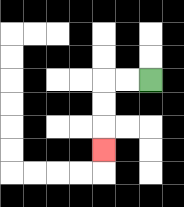{'start': '[6, 3]', 'end': '[4, 6]', 'path_directions': 'L,L,D,D,D', 'path_coordinates': '[[6, 3], [5, 3], [4, 3], [4, 4], [4, 5], [4, 6]]'}